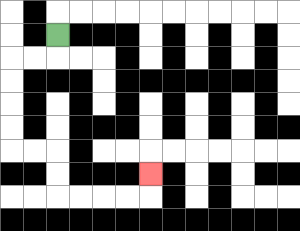{'start': '[2, 1]', 'end': '[6, 7]', 'path_directions': 'D,L,L,D,D,D,D,R,R,D,D,R,R,R,R,U', 'path_coordinates': '[[2, 1], [2, 2], [1, 2], [0, 2], [0, 3], [0, 4], [0, 5], [0, 6], [1, 6], [2, 6], [2, 7], [2, 8], [3, 8], [4, 8], [5, 8], [6, 8], [6, 7]]'}